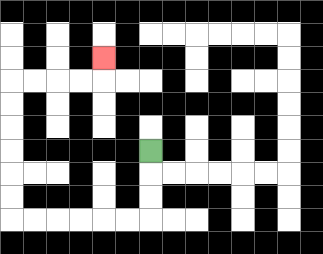{'start': '[6, 6]', 'end': '[4, 2]', 'path_directions': 'D,D,D,L,L,L,L,L,L,U,U,U,U,U,U,R,R,R,R,U', 'path_coordinates': '[[6, 6], [6, 7], [6, 8], [6, 9], [5, 9], [4, 9], [3, 9], [2, 9], [1, 9], [0, 9], [0, 8], [0, 7], [0, 6], [0, 5], [0, 4], [0, 3], [1, 3], [2, 3], [3, 3], [4, 3], [4, 2]]'}